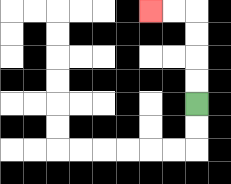{'start': '[8, 4]', 'end': '[6, 0]', 'path_directions': 'U,U,U,U,L,L', 'path_coordinates': '[[8, 4], [8, 3], [8, 2], [8, 1], [8, 0], [7, 0], [6, 0]]'}